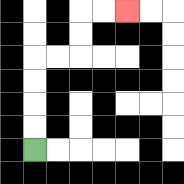{'start': '[1, 6]', 'end': '[5, 0]', 'path_directions': 'U,U,U,U,R,R,U,U,R,R', 'path_coordinates': '[[1, 6], [1, 5], [1, 4], [1, 3], [1, 2], [2, 2], [3, 2], [3, 1], [3, 0], [4, 0], [5, 0]]'}